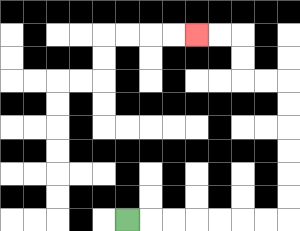{'start': '[5, 9]', 'end': '[8, 1]', 'path_directions': 'R,R,R,R,R,R,R,U,U,U,U,U,U,L,L,U,U,L,L', 'path_coordinates': '[[5, 9], [6, 9], [7, 9], [8, 9], [9, 9], [10, 9], [11, 9], [12, 9], [12, 8], [12, 7], [12, 6], [12, 5], [12, 4], [12, 3], [11, 3], [10, 3], [10, 2], [10, 1], [9, 1], [8, 1]]'}